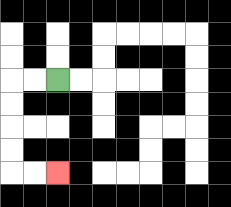{'start': '[2, 3]', 'end': '[2, 7]', 'path_directions': 'L,L,D,D,D,D,R,R', 'path_coordinates': '[[2, 3], [1, 3], [0, 3], [0, 4], [0, 5], [0, 6], [0, 7], [1, 7], [2, 7]]'}